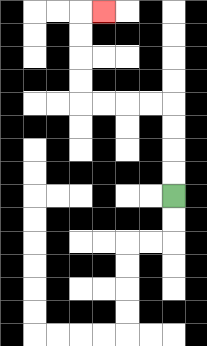{'start': '[7, 8]', 'end': '[4, 0]', 'path_directions': 'U,U,U,U,L,L,L,L,U,U,U,U,R', 'path_coordinates': '[[7, 8], [7, 7], [7, 6], [7, 5], [7, 4], [6, 4], [5, 4], [4, 4], [3, 4], [3, 3], [3, 2], [3, 1], [3, 0], [4, 0]]'}